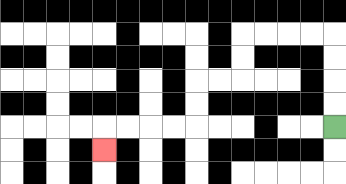{'start': '[14, 5]', 'end': '[4, 6]', 'path_directions': 'U,U,U,U,L,L,L,L,D,D,L,L,D,D,L,L,L,L,D', 'path_coordinates': '[[14, 5], [14, 4], [14, 3], [14, 2], [14, 1], [13, 1], [12, 1], [11, 1], [10, 1], [10, 2], [10, 3], [9, 3], [8, 3], [8, 4], [8, 5], [7, 5], [6, 5], [5, 5], [4, 5], [4, 6]]'}